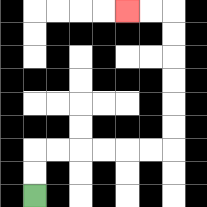{'start': '[1, 8]', 'end': '[5, 0]', 'path_directions': 'U,U,R,R,R,R,R,R,U,U,U,U,U,U,L,L', 'path_coordinates': '[[1, 8], [1, 7], [1, 6], [2, 6], [3, 6], [4, 6], [5, 6], [6, 6], [7, 6], [7, 5], [7, 4], [7, 3], [7, 2], [7, 1], [7, 0], [6, 0], [5, 0]]'}